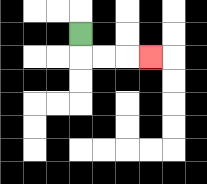{'start': '[3, 1]', 'end': '[6, 2]', 'path_directions': 'D,R,R,R', 'path_coordinates': '[[3, 1], [3, 2], [4, 2], [5, 2], [6, 2]]'}